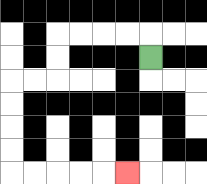{'start': '[6, 2]', 'end': '[5, 7]', 'path_directions': 'U,L,L,L,L,D,D,L,L,D,D,D,D,R,R,R,R,R', 'path_coordinates': '[[6, 2], [6, 1], [5, 1], [4, 1], [3, 1], [2, 1], [2, 2], [2, 3], [1, 3], [0, 3], [0, 4], [0, 5], [0, 6], [0, 7], [1, 7], [2, 7], [3, 7], [4, 7], [5, 7]]'}